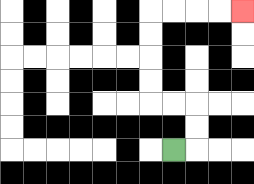{'start': '[7, 6]', 'end': '[10, 0]', 'path_directions': 'R,U,U,L,L,U,U,U,U,R,R,R,R', 'path_coordinates': '[[7, 6], [8, 6], [8, 5], [8, 4], [7, 4], [6, 4], [6, 3], [6, 2], [6, 1], [6, 0], [7, 0], [8, 0], [9, 0], [10, 0]]'}